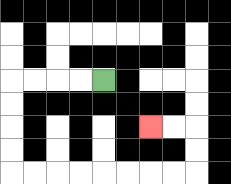{'start': '[4, 3]', 'end': '[6, 5]', 'path_directions': 'L,L,L,L,D,D,D,D,R,R,R,R,R,R,R,R,U,U,L,L', 'path_coordinates': '[[4, 3], [3, 3], [2, 3], [1, 3], [0, 3], [0, 4], [0, 5], [0, 6], [0, 7], [1, 7], [2, 7], [3, 7], [4, 7], [5, 7], [6, 7], [7, 7], [8, 7], [8, 6], [8, 5], [7, 5], [6, 5]]'}